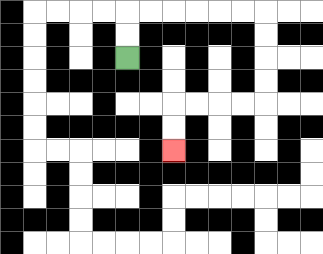{'start': '[5, 2]', 'end': '[7, 6]', 'path_directions': 'U,U,R,R,R,R,R,R,D,D,D,D,L,L,L,L,D,D', 'path_coordinates': '[[5, 2], [5, 1], [5, 0], [6, 0], [7, 0], [8, 0], [9, 0], [10, 0], [11, 0], [11, 1], [11, 2], [11, 3], [11, 4], [10, 4], [9, 4], [8, 4], [7, 4], [7, 5], [7, 6]]'}